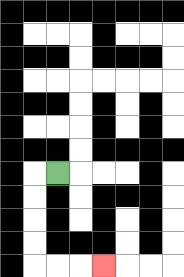{'start': '[2, 7]', 'end': '[4, 11]', 'path_directions': 'L,D,D,D,D,R,R,R', 'path_coordinates': '[[2, 7], [1, 7], [1, 8], [1, 9], [1, 10], [1, 11], [2, 11], [3, 11], [4, 11]]'}